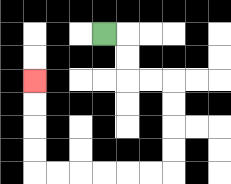{'start': '[4, 1]', 'end': '[1, 3]', 'path_directions': 'R,D,D,R,R,D,D,D,D,L,L,L,L,L,L,U,U,U,U', 'path_coordinates': '[[4, 1], [5, 1], [5, 2], [5, 3], [6, 3], [7, 3], [7, 4], [7, 5], [7, 6], [7, 7], [6, 7], [5, 7], [4, 7], [3, 7], [2, 7], [1, 7], [1, 6], [1, 5], [1, 4], [1, 3]]'}